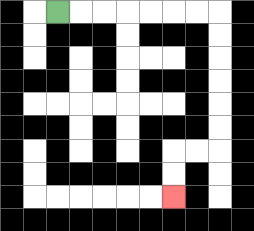{'start': '[2, 0]', 'end': '[7, 8]', 'path_directions': 'R,R,R,R,R,R,R,D,D,D,D,D,D,L,L,D,D', 'path_coordinates': '[[2, 0], [3, 0], [4, 0], [5, 0], [6, 0], [7, 0], [8, 0], [9, 0], [9, 1], [9, 2], [9, 3], [9, 4], [9, 5], [9, 6], [8, 6], [7, 6], [7, 7], [7, 8]]'}